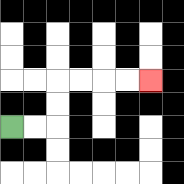{'start': '[0, 5]', 'end': '[6, 3]', 'path_directions': 'R,R,U,U,R,R,R,R', 'path_coordinates': '[[0, 5], [1, 5], [2, 5], [2, 4], [2, 3], [3, 3], [4, 3], [5, 3], [6, 3]]'}